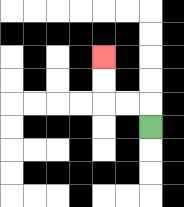{'start': '[6, 5]', 'end': '[4, 2]', 'path_directions': 'U,L,L,U,U', 'path_coordinates': '[[6, 5], [6, 4], [5, 4], [4, 4], [4, 3], [4, 2]]'}